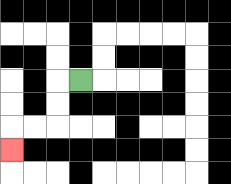{'start': '[3, 3]', 'end': '[0, 6]', 'path_directions': 'L,D,D,L,L,D', 'path_coordinates': '[[3, 3], [2, 3], [2, 4], [2, 5], [1, 5], [0, 5], [0, 6]]'}